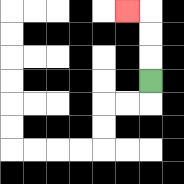{'start': '[6, 3]', 'end': '[5, 0]', 'path_directions': 'U,U,U,L', 'path_coordinates': '[[6, 3], [6, 2], [6, 1], [6, 0], [5, 0]]'}